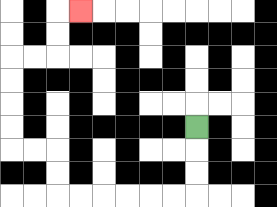{'start': '[8, 5]', 'end': '[3, 0]', 'path_directions': 'D,D,D,L,L,L,L,L,L,U,U,L,L,U,U,U,U,R,R,U,U,R', 'path_coordinates': '[[8, 5], [8, 6], [8, 7], [8, 8], [7, 8], [6, 8], [5, 8], [4, 8], [3, 8], [2, 8], [2, 7], [2, 6], [1, 6], [0, 6], [0, 5], [0, 4], [0, 3], [0, 2], [1, 2], [2, 2], [2, 1], [2, 0], [3, 0]]'}